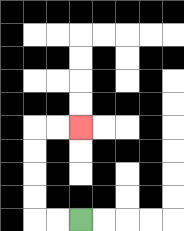{'start': '[3, 9]', 'end': '[3, 5]', 'path_directions': 'L,L,U,U,U,U,R,R', 'path_coordinates': '[[3, 9], [2, 9], [1, 9], [1, 8], [1, 7], [1, 6], [1, 5], [2, 5], [3, 5]]'}